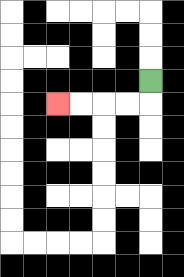{'start': '[6, 3]', 'end': '[2, 4]', 'path_directions': 'D,L,L,L,L', 'path_coordinates': '[[6, 3], [6, 4], [5, 4], [4, 4], [3, 4], [2, 4]]'}